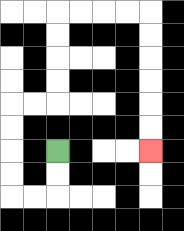{'start': '[2, 6]', 'end': '[6, 6]', 'path_directions': 'D,D,L,L,U,U,U,U,R,R,U,U,U,U,R,R,R,R,D,D,D,D,D,D', 'path_coordinates': '[[2, 6], [2, 7], [2, 8], [1, 8], [0, 8], [0, 7], [0, 6], [0, 5], [0, 4], [1, 4], [2, 4], [2, 3], [2, 2], [2, 1], [2, 0], [3, 0], [4, 0], [5, 0], [6, 0], [6, 1], [6, 2], [6, 3], [6, 4], [6, 5], [6, 6]]'}